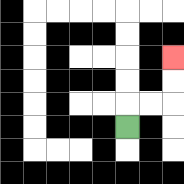{'start': '[5, 5]', 'end': '[7, 2]', 'path_directions': 'U,R,R,U,U', 'path_coordinates': '[[5, 5], [5, 4], [6, 4], [7, 4], [7, 3], [7, 2]]'}